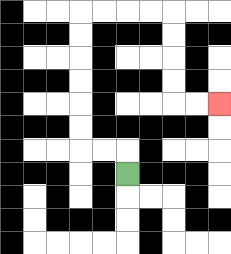{'start': '[5, 7]', 'end': '[9, 4]', 'path_directions': 'U,L,L,U,U,U,U,U,U,R,R,R,R,D,D,D,D,R,R', 'path_coordinates': '[[5, 7], [5, 6], [4, 6], [3, 6], [3, 5], [3, 4], [3, 3], [3, 2], [3, 1], [3, 0], [4, 0], [5, 0], [6, 0], [7, 0], [7, 1], [7, 2], [7, 3], [7, 4], [8, 4], [9, 4]]'}